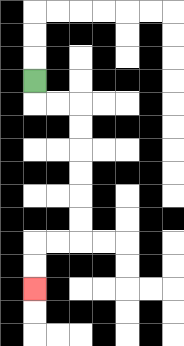{'start': '[1, 3]', 'end': '[1, 12]', 'path_directions': 'D,R,R,D,D,D,D,D,D,L,L,D,D', 'path_coordinates': '[[1, 3], [1, 4], [2, 4], [3, 4], [3, 5], [3, 6], [3, 7], [3, 8], [3, 9], [3, 10], [2, 10], [1, 10], [1, 11], [1, 12]]'}